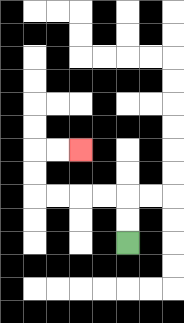{'start': '[5, 10]', 'end': '[3, 6]', 'path_directions': 'U,U,L,L,L,L,U,U,R,R', 'path_coordinates': '[[5, 10], [5, 9], [5, 8], [4, 8], [3, 8], [2, 8], [1, 8], [1, 7], [1, 6], [2, 6], [3, 6]]'}